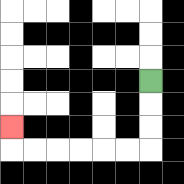{'start': '[6, 3]', 'end': '[0, 5]', 'path_directions': 'D,D,D,L,L,L,L,L,L,U', 'path_coordinates': '[[6, 3], [6, 4], [6, 5], [6, 6], [5, 6], [4, 6], [3, 6], [2, 6], [1, 6], [0, 6], [0, 5]]'}